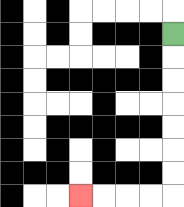{'start': '[7, 1]', 'end': '[3, 8]', 'path_directions': 'D,D,D,D,D,D,D,L,L,L,L', 'path_coordinates': '[[7, 1], [7, 2], [7, 3], [7, 4], [7, 5], [7, 6], [7, 7], [7, 8], [6, 8], [5, 8], [4, 8], [3, 8]]'}